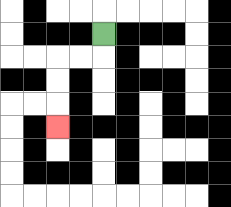{'start': '[4, 1]', 'end': '[2, 5]', 'path_directions': 'D,L,L,D,D,D', 'path_coordinates': '[[4, 1], [4, 2], [3, 2], [2, 2], [2, 3], [2, 4], [2, 5]]'}